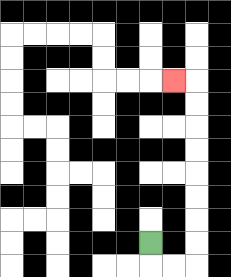{'start': '[6, 10]', 'end': '[7, 3]', 'path_directions': 'D,R,R,U,U,U,U,U,U,U,U,L', 'path_coordinates': '[[6, 10], [6, 11], [7, 11], [8, 11], [8, 10], [8, 9], [8, 8], [8, 7], [8, 6], [8, 5], [8, 4], [8, 3], [7, 3]]'}